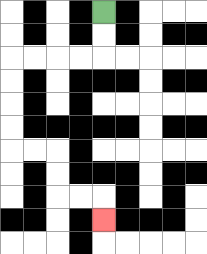{'start': '[4, 0]', 'end': '[4, 9]', 'path_directions': 'D,D,L,L,L,L,D,D,D,D,R,R,D,D,R,R,D', 'path_coordinates': '[[4, 0], [4, 1], [4, 2], [3, 2], [2, 2], [1, 2], [0, 2], [0, 3], [0, 4], [0, 5], [0, 6], [1, 6], [2, 6], [2, 7], [2, 8], [3, 8], [4, 8], [4, 9]]'}